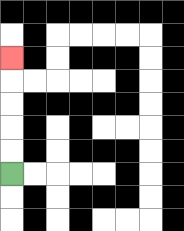{'start': '[0, 7]', 'end': '[0, 2]', 'path_directions': 'U,U,U,U,U', 'path_coordinates': '[[0, 7], [0, 6], [0, 5], [0, 4], [0, 3], [0, 2]]'}